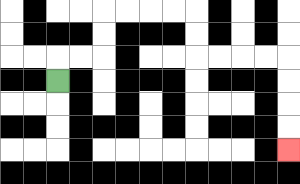{'start': '[2, 3]', 'end': '[12, 6]', 'path_directions': 'U,R,R,U,U,R,R,R,R,D,D,R,R,R,R,D,D,D,D', 'path_coordinates': '[[2, 3], [2, 2], [3, 2], [4, 2], [4, 1], [4, 0], [5, 0], [6, 0], [7, 0], [8, 0], [8, 1], [8, 2], [9, 2], [10, 2], [11, 2], [12, 2], [12, 3], [12, 4], [12, 5], [12, 6]]'}